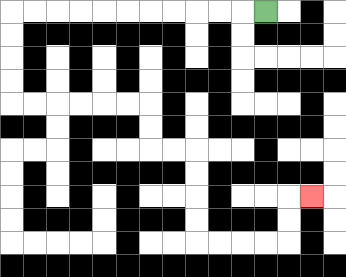{'start': '[11, 0]', 'end': '[13, 8]', 'path_directions': 'L,L,L,L,L,L,L,L,L,L,L,D,D,D,D,R,R,R,R,R,R,D,D,R,R,D,D,D,D,R,R,R,R,U,U,R', 'path_coordinates': '[[11, 0], [10, 0], [9, 0], [8, 0], [7, 0], [6, 0], [5, 0], [4, 0], [3, 0], [2, 0], [1, 0], [0, 0], [0, 1], [0, 2], [0, 3], [0, 4], [1, 4], [2, 4], [3, 4], [4, 4], [5, 4], [6, 4], [6, 5], [6, 6], [7, 6], [8, 6], [8, 7], [8, 8], [8, 9], [8, 10], [9, 10], [10, 10], [11, 10], [12, 10], [12, 9], [12, 8], [13, 8]]'}